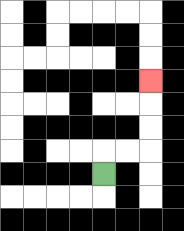{'start': '[4, 7]', 'end': '[6, 3]', 'path_directions': 'U,R,R,U,U,U', 'path_coordinates': '[[4, 7], [4, 6], [5, 6], [6, 6], [6, 5], [6, 4], [6, 3]]'}